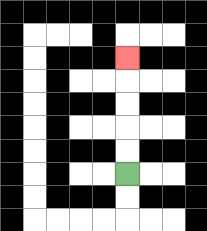{'start': '[5, 7]', 'end': '[5, 2]', 'path_directions': 'U,U,U,U,U', 'path_coordinates': '[[5, 7], [5, 6], [5, 5], [5, 4], [5, 3], [5, 2]]'}